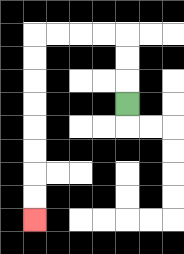{'start': '[5, 4]', 'end': '[1, 9]', 'path_directions': 'U,U,U,L,L,L,L,D,D,D,D,D,D,D,D', 'path_coordinates': '[[5, 4], [5, 3], [5, 2], [5, 1], [4, 1], [3, 1], [2, 1], [1, 1], [1, 2], [1, 3], [1, 4], [1, 5], [1, 6], [1, 7], [1, 8], [1, 9]]'}